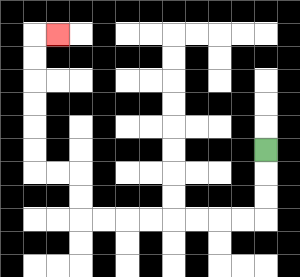{'start': '[11, 6]', 'end': '[2, 1]', 'path_directions': 'D,D,D,L,L,L,L,L,L,L,L,U,U,L,L,U,U,U,U,U,U,R', 'path_coordinates': '[[11, 6], [11, 7], [11, 8], [11, 9], [10, 9], [9, 9], [8, 9], [7, 9], [6, 9], [5, 9], [4, 9], [3, 9], [3, 8], [3, 7], [2, 7], [1, 7], [1, 6], [1, 5], [1, 4], [1, 3], [1, 2], [1, 1], [2, 1]]'}